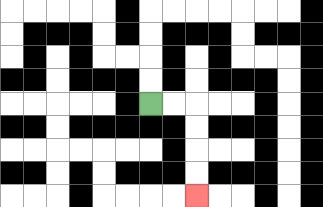{'start': '[6, 4]', 'end': '[8, 8]', 'path_directions': 'R,R,D,D,D,D', 'path_coordinates': '[[6, 4], [7, 4], [8, 4], [8, 5], [8, 6], [8, 7], [8, 8]]'}